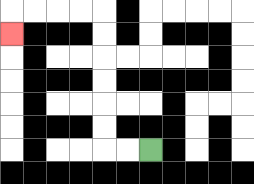{'start': '[6, 6]', 'end': '[0, 1]', 'path_directions': 'L,L,U,U,U,U,U,U,L,L,L,L,D', 'path_coordinates': '[[6, 6], [5, 6], [4, 6], [4, 5], [4, 4], [4, 3], [4, 2], [4, 1], [4, 0], [3, 0], [2, 0], [1, 0], [0, 0], [0, 1]]'}